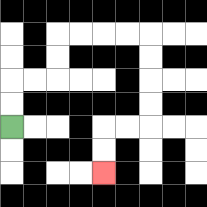{'start': '[0, 5]', 'end': '[4, 7]', 'path_directions': 'U,U,R,R,U,U,R,R,R,R,D,D,D,D,L,L,D,D', 'path_coordinates': '[[0, 5], [0, 4], [0, 3], [1, 3], [2, 3], [2, 2], [2, 1], [3, 1], [4, 1], [5, 1], [6, 1], [6, 2], [6, 3], [6, 4], [6, 5], [5, 5], [4, 5], [4, 6], [4, 7]]'}